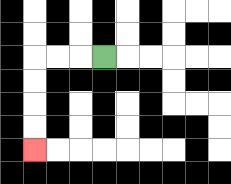{'start': '[4, 2]', 'end': '[1, 6]', 'path_directions': 'L,L,L,D,D,D,D', 'path_coordinates': '[[4, 2], [3, 2], [2, 2], [1, 2], [1, 3], [1, 4], [1, 5], [1, 6]]'}